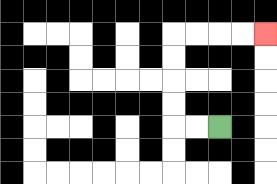{'start': '[9, 5]', 'end': '[11, 1]', 'path_directions': 'L,L,U,U,U,U,R,R,R,R', 'path_coordinates': '[[9, 5], [8, 5], [7, 5], [7, 4], [7, 3], [7, 2], [7, 1], [8, 1], [9, 1], [10, 1], [11, 1]]'}